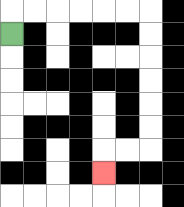{'start': '[0, 1]', 'end': '[4, 7]', 'path_directions': 'U,R,R,R,R,R,R,D,D,D,D,D,D,L,L,D', 'path_coordinates': '[[0, 1], [0, 0], [1, 0], [2, 0], [3, 0], [4, 0], [5, 0], [6, 0], [6, 1], [6, 2], [6, 3], [6, 4], [6, 5], [6, 6], [5, 6], [4, 6], [4, 7]]'}